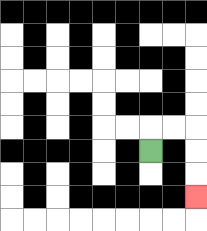{'start': '[6, 6]', 'end': '[8, 8]', 'path_directions': 'U,R,R,D,D,D', 'path_coordinates': '[[6, 6], [6, 5], [7, 5], [8, 5], [8, 6], [8, 7], [8, 8]]'}